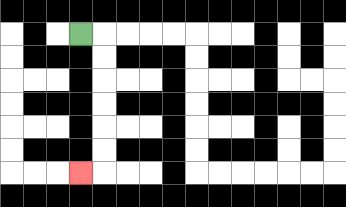{'start': '[3, 1]', 'end': '[3, 7]', 'path_directions': 'R,D,D,D,D,D,D,L', 'path_coordinates': '[[3, 1], [4, 1], [4, 2], [4, 3], [4, 4], [4, 5], [4, 6], [4, 7], [3, 7]]'}